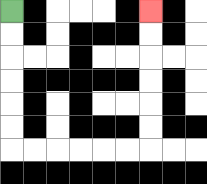{'start': '[0, 0]', 'end': '[6, 0]', 'path_directions': 'D,D,D,D,D,D,R,R,R,R,R,R,U,U,U,U,U,U', 'path_coordinates': '[[0, 0], [0, 1], [0, 2], [0, 3], [0, 4], [0, 5], [0, 6], [1, 6], [2, 6], [3, 6], [4, 6], [5, 6], [6, 6], [6, 5], [6, 4], [6, 3], [6, 2], [6, 1], [6, 0]]'}